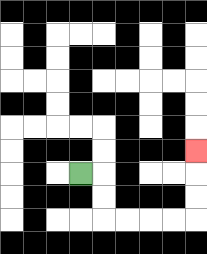{'start': '[3, 7]', 'end': '[8, 6]', 'path_directions': 'R,D,D,R,R,R,R,U,U,U', 'path_coordinates': '[[3, 7], [4, 7], [4, 8], [4, 9], [5, 9], [6, 9], [7, 9], [8, 9], [8, 8], [8, 7], [8, 6]]'}